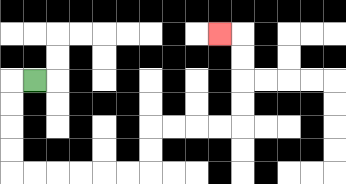{'start': '[1, 3]', 'end': '[9, 1]', 'path_directions': 'L,D,D,D,D,R,R,R,R,R,R,U,U,R,R,R,R,U,U,U,U,L', 'path_coordinates': '[[1, 3], [0, 3], [0, 4], [0, 5], [0, 6], [0, 7], [1, 7], [2, 7], [3, 7], [4, 7], [5, 7], [6, 7], [6, 6], [6, 5], [7, 5], [8, 5], [9, 5], [10, 5], [10, 4], [10, 3], [10, 2], [10, 1], [9, 1]]'}